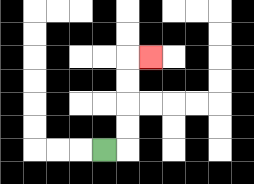{'start': '[4, 6]', 'end': '[6, 2]', 'path_directions': 'R,U,U,U,U,R', 'path_coordinates': '[[4, 6], [5, 6], [5, 5], [5, 4], [5, 3], [5, 2], [6, 2]]'}